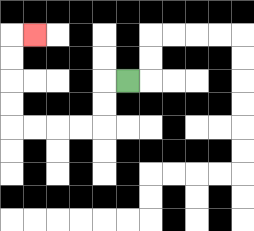{'start': '[5, 3]', 'end': '[1, 1]', 'path_directions': 'L,D,D,L,L,L,L,U,U,U,U,R', 'path_coordinates': '[[5, 3], [4, 3], [4, 4], [4, 5], [3, 5], [2, 5], [1, 5], [0, 5], [0, 4], [0, 3], [0, 2], [0, 1], [1, 1]]'}